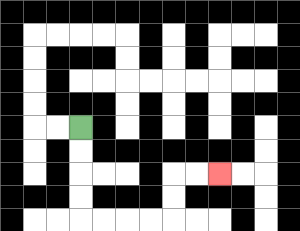{'start': '[3, 5]', 'end': '[9, 7]', 'path_directions': 'D,D,D,D,R,R,R,R,U,U,R,R', 'path_coordinates': '[[3, 5], [3, 6], [3, 7], [3, 8], [3, 9], [4, 9], [5, 9], [6, 9], [7, 9], [7, 8], [7, 7], [8, 7], [9, 7]]'}